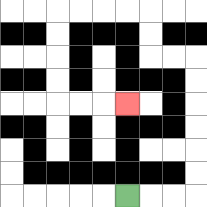{'start': '[5, 8]', 'end': '[5, 4]', 'path_directions': 'R,R,R,U,U,U,U,U,U,L,L,U,U,L,L,L,L,D,D,D,D,R,R,R', 'path_coordinates': '[[5, 8], [6, 8], [7, 8], [8, 8], [8, 7], [8, 6], [8, 5], [8, 4], [8, 3], [8, 2], [7, 2], [6, 2], [6, 1], [6, 0], [5, 0], [4, 0], [3, 0], [2, 0], [2, 1], [2, 2], [2, 3], [2, 4], [3, 4], [4, 4], [5, 4]]'}